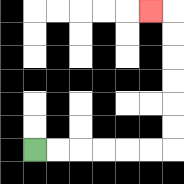{'start': '[1, 6]', 'end': '[6, 0]', 'path_directions': 'R,R,R,R,R,R,U,U,U,U,U,U,L', 'path_coordinates': '[[1, 6], [2, 6], [3, 6], [4, 6], [5, 6], [6, 6], [7, 6], [7, 5], [7, 4], [7, 3], [7, 2], [7, 1], [7, 0], [6, 0]]'}